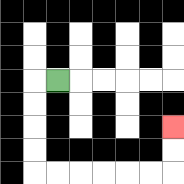{'start': '[2, 3]', 'end': '[7, 5]', 'path_directions': 'L,D,D,D,D,R,R,R,R,R,R,U,U', 'path_coordinates': '[[2, 3], [1, 3], [1, 4], [1, 5], [1, 6], [1, 7], [2, 7], [3, 7], [4, 7], [5, 7], [6, 7], [7, 7], [7, 6], [7, 5]]'}